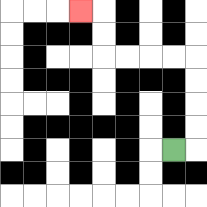{'start': '[7, 6]', 'end': '[3, 0]', 'path_directions': 'R,U,U,U,U,L,L,L,L,U,U,L', 'path_coordinates': '[[7, 6], [8, 6], [8, 5], [8, 4], [8, 3], [8, 2], [7, 2], [6, 2], [5, 2], [4, 2], [4, 1], [4, 0], [3, 0]]'}